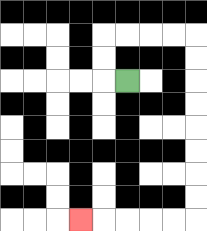{'start': '[5, 3]', 'end': '[3, 9]', 'path_directions': 'L,U,U,R,R,R,R,D,D,D,D,D,D,D,D,L,L,L,L,L', 'path_coordinates': '[[5, 3], [4, 3], [4, 2], [4, 1], [5, 1], [6, 1], [7, 1], [8, 1], [8, 2], [8, 3], [8, 4], [8, 5], [8, 6], [8, 7], [8, 8], [8, 9], [7, 9], [6, 9], [5, 9], [4, 9], [3, 9]]'}